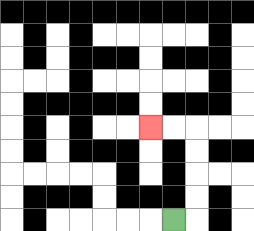{'start': '[7, 9]', 'end': '[6, 5]', 'path_directions': 'R,U,U,U,U,L,L', 'path_coordinates': '[[7, 9], [8, 9], [8, 8], [8, 7], [8, 6], [8, 5], [7, 5], [6, 5]]'}